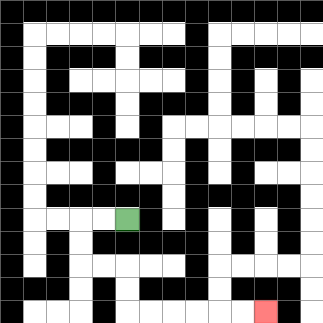{'start': '[5, 9]', 'end': '[11, 13]', 'path_directions': 'L,L,D,D,R,R,D,D,R,R,R,R,R,R', 'path_coordinates': '[[5, 9], [4, 9], [3, 9], [3, 10], [3, 11], [4, 11], [5, 11], [5, 12], [5, 13], [6, 13], [7, 13], [8, 13], [9, 13], [10, 13], [11, 13]]'}